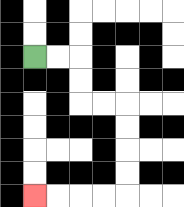{'start': '[1, 2]', 'end': '[1, 8]', 'path_directions': 'R,R,D,D,R,R,D,D,D,D,L,L,L,L', 'path_coordinates': '[[1, 2], [2, 2], [3, 2], [3, 3], [3, 4], [4, 4], [5, 4], [5, 5], [5, 6], [5, 7], [5, 8], [4, 8], [3, 8], [2, 8], [1, 8]]'}